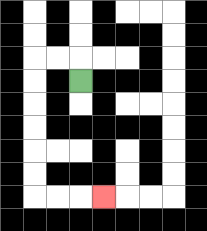{'start': '[3, 3]', 'end': '[4, 8]', 'path_directions': 'U,L,L,D,D,D,D,D,D,R,R,R', 'path_coordinates': '[[3, 3], [3, 2], [2, 2], [1, 2], [1, 3], [1, 4], [1, 5], [1, 6], [1, 7], [1, 8], [2, 8], [3, 8], [4, 8]]'}